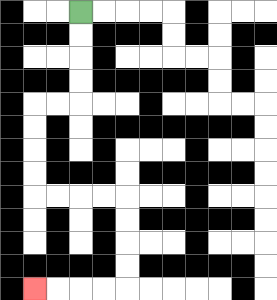{'start': '[3, 0]', 'end': '[1, 12]', 'path_directions': 'D,D,D,D,L,L,D,D,D,D,R,R,R,R,D,D,D,D,L,L,L,L', 'path_coordinates': '[[3, 0], [3, 1], [3, 2], [3, 3], [3, 4], [2, 4], [1, 4], [1, 5], [1, 6], [1, 7], [1, 8], [2, 8], [3, 8], [4, 8], [5, 8], [5, 9], [5, 10], [5, 11], [5, 12], [4, 12], [3, 12], [2, 12], [1, 12]]'}